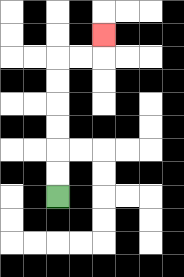{'start': '[2, 8]', 'end': '[4, 1]', 'path_directions': 'U,U,U,U,U,U,R,R,U', 'path_coordinates': '[[2, 8], [2, 7], [2, 6], [2, 5], [2, 4], [2, 3], [2, 2], [3, 2], [4, 2], [4, 1]]'}